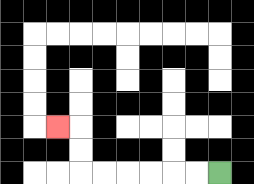{'start': '[9, 7]', 'end': '[2, 5]', 'path_directions': 'L,L,L,L,L,L,U,U,L', 'path_coordinates': '[[9, 7], [8, 7], [7, 7], [6, 7], [5, 7], [4, 7], [3, 7], [3, 6], [3, 5], [2, 5]]'}